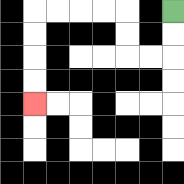{'start': '[7, 0]', 'end': '[1, 4]', 'path_directions': 'D,D,L,L,U,U,L,L,L,L,D,D,D,D', 'path_coordinates': '[[7, 0], [7, 1], [7, 2], [6, 2], [5, 2], [5, 1], [5, 0], [4, 0], [3, 0], [2, 0], [1, 0], [1, 1], [1, 2], [1, 3], [1, 4]]'}